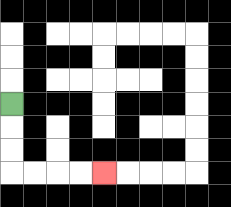{'start': '[0, 4]', 'end': '[4, 7]', 'path_directions': 'D,D,D,R,R,R,R', 'path_coordinates': '[[0, 4], [0, 5], [0, 6], [0, 7], [1, 7], [2, 7], [3, 7], [4, 7]]'}